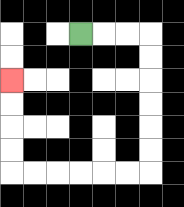{'start': '[3, 1]', 'end': '[0, 3]', 'path_directions': 'R,R,R,D,D,D,D,D,D,L,L,L,L,L,L,U,U,U,U', 'path_coordinates': '[[3, 1], [4, 1], [5, 1], [6, 1], [6, 2], [6, 3], [6, 4], [6, 5], [6, 6], [6, 7], [5, 7], [4, 7], [3, 7], [2, 7], [1, 7], [0, 7], [0, 6], [0, 5], [0, 4], [0, 3]]'}